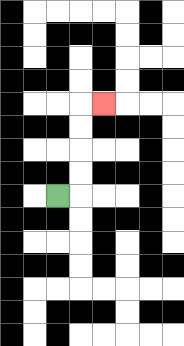{'start': '[2, 8]', 'end': '[4, 4]', 'path_directions': 'R,U,U,U,U,R', 'path_coordinates': '[[2, 8], [3, 8], [3, 7], [3, 6], [3, 5], [3, 4], [4, 4]]'}